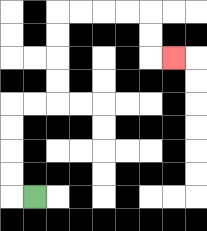{'start': '[1, 8]', 'end': '[7, 2]', 'path_directions': 'L,U,U,U,U,R,R,U,U,U,U,R,R,R,R,D,D,R', 'path_coordinates': '[[1, 8], [0, 8], [0, 7], [0, 6], [0, 5], [0, 4], [1, 4], [2, 4], [2, 3], [2, 2], [2, 1], [2, 0], [3, 0], [4, 0], [5, 0], [6, 0], [6, 1], [6, 2], [7, 2]]'}